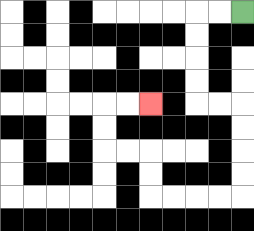{'start': '[10, 0]', 'end': '[6, 4]', 'path_directions': 'L,L,D,D,D,D,R,R,D,D,D,D,L,L,L,L,U,U,L,L,U,U,R,R', 'path_coordinates': '[[10, 0], [9, 0], [8, 0], [8, 1], [8, 2], [8, 3], [8, 4], [9, 4], [10, 4], [10, 5], [10, 6], [10, 7], [10, 8], [9, 8], [8, 8], [7, 8], [6, 8], [6, 7], [6, 6], [5, 6], [4, 6], [4, 5], [4, 4], [5, 4], [6, 4]]'}